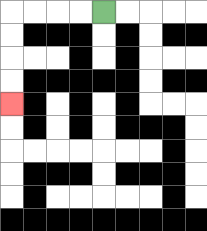{'start': '[4, 0]', 'end': '[0, 4]', 'path_directions': 'L,L,L,L,D,D,D,D', 'path_coordinates': '[[4, 0], [3, 0], [2, 0], [1, 0], [0, 0], [0, 1], [0, 2], [0, 3], [0, 4]]'}